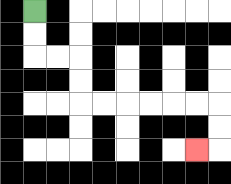{'start': '[1, 0]', 'end': '[8, 6]', 'path_directions': 'D,D,R,R,D,D,R,R,R,R,R,R,D,D,L', 'path_coordinates': '[[1, 0], [1, 1], [1, 2], [2, 2], [3, 2], [3, 3], [3, 4], [4, 4], [5, 4], [6, 4], [7, 4], [8, 4], [9, 4], [9, 5], [9, 6], [8, 6]]'}